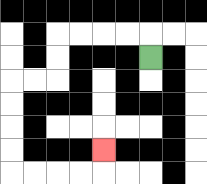{'start': '[6, 2]', 'end': '[4, 6]', 'path_directions': 'U,L,L,L,L,D,D,L,L,D,D,D,D,R,R,R,R,U', 'path_coordinates': '[[6, 2], [6, 1], [5, 1], [4, 1], [3, 1], [2, 1], [2, 2], [2, 3], [1, 3], [0, 3], [0, 4], [0, 5], [0, 6], [0, 7], [1, 7], [2, 7], [3, 7], [4, 7], [4, 6]]'}